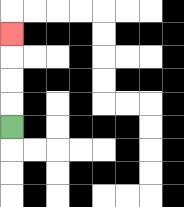{'start': '[0, 5]', 'end': '[0, 1]', 'path_directions': 'U,U,U,U', 'path_coordinates': '[[0, 5], [0, 4], [0, 3], [0, 2], [0, 1]]'}